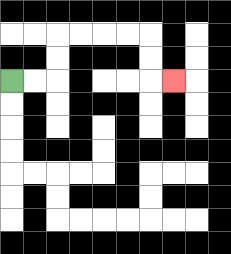{'start': '[0, 3]', 'end': '[7, 3]', 'path_directions': 'R,R,U,U,R,R,R,R,D,D,R', 'path_coordinates': '[[0, 3], [1, 3], [2, 3], [2, 2], [2, 1], [3, 1], [4, 1], [5, 1], [6, 1], [6, 2], [6, 3], [7, 3]]'}